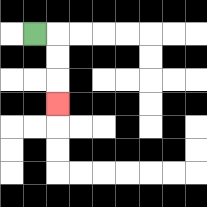{'start': '[1, 1]', 'end': '[2, 4]', 'path_directions': 'R,D,D,D', 'path_coordinates': '[[1, 1], [2, 1], [2, 2], [2, 3], [2, 4]]'}